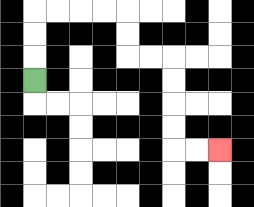{'start': '[1, 3]', 'end': '[9, 6]', 'path_directions': 'U,U,U,R,R,R,R,D,D,R,R,D,D,D,D,R,R', 'path_coordinates': '[[1, 3], [1, 2], [1, 1], [1, 0], [2, 0], [3, 0], [4, 0], [5, 0], [5, 1], [5, 2], [6, 2], [7, 2], [7, 3], [7, 4], [7, 5], [7, 6], [8, 6], [9, 6]]'}